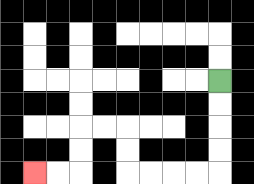{'start': '[9, 3]', 'end': '[1, 7]', 'path_directions': 'D,D,D,D,L,L,L,L,U,U,L,L,D,D,L,L', 'path_coordinates': '[[9, 3], [9, 4], [9, 5], [9, 6], [9, 7], [8, 7], [7, 7], [6, 7], [5, 7], [5, 6], [5, 5], [4, 5], [3, 5], [3, 6], [3, 7], [2, 7], [1, 7]]'}